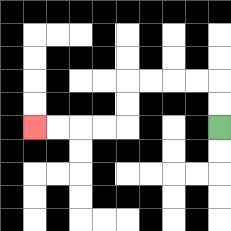{'start': '[9, 5]', 'end': '[1, 5]', 'path_directions': 'U,U,L,L,L,L,D,D,L,L,L,L', 'path_coordinates': '[[9, 5], [9, 4], [9, 3], [8, 3], [7, 3], [6, 3], [5, 3], [5, 4], [5, 5], [4, 5], [3, 5], [2, 5], [1, 5]]'}